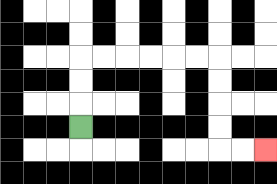{'start': '[3, 5]', 'end': '[11, 6]', 'path_directions': 'U,U,U,R,R,R,R,R,R,D,D,D,D,R,R', 'path_coordinates': '[[3, 5], [3, 4], [3, 3], [3, 2], [4, 2], [5, 2], [6, 2], [7, 2], [8, 2], [9, 2], [9, 3], [9, 4], [9, 5], [9, 6], [10, 6], [11, 6]]'}